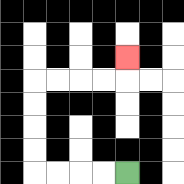{'start': '[5, 7]', 'end': '[5, 2]', 'path_directions': 'L,L,L,L,U,U,U,U,R,R,R,R,U', 'path_coordinates': '[[5, 7], [4, 7], [3, 7], [2, 7], [1, 7], [1, 6], [1, 5], [1, 4], [1, 3], [2, 3], [3, 3], [4, 3], [5, 3], [5, 2]]'}